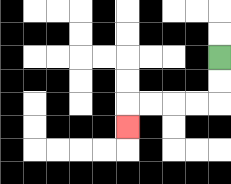{'start': '[9, 2]', 'end': '[5, 5]', 'path_directions': 'D,D,L,L,L,L,D', 'path_coordinates': '[[9, 2], [9, 3], [9, 4], [8, 4], [7, 4], [6, 4], [5, 4], [5, 5]]'}